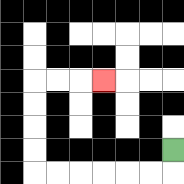{'start': '[7, 6]', 'end': '[4, 3]', 'path_directions': 'D,L,L,L,L,L,L,U,U,U,U,R,R,R', 'path_coordinates': '[[7, 6], [7, 7], [6, 7], [5, 7], [4, 7], [3, 7], [2, 7], [1, 7], [1, 6], [1, 5], [1, 4], [1, 3], [2, 3], [3, 3], [4, 3]]'}